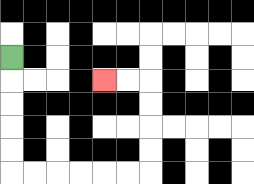{'start': '[0, 2]', 'end': '[4, 3]', 'path_directions': 'D,D,D,D,D,R,R,R,R,R,R,U,U,U,U,L,L', 'path_coordinates': '[[0, 2], [0, 3], [0, 4], [0, 5], [0, 6], [0, 7], [1, 7], [2, 7], [3, 7], [4, 7], [5, 7], [6, 7], [6, 6], [6, 5], [6, 4], [6, 3], [5, 3], [4, 3]]'}